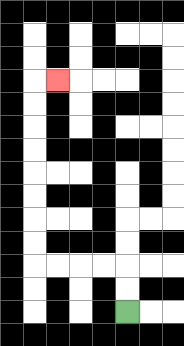{'start': '[5, 13]', 'end': '[2, 3]', 'path_directions': 'U,U,L,L,L,L,U,U,U,U,U,U,U,U,R', 'path_coordinates': '[[5, 13], [5, 12], [5, 11], [4, 11], [3, 11], [2, 11], [1, 11], [1, 10], [1, 9], [1, 8], [1, 7], [1, 6], [1, 5], [1, 4], [1, 3], [2, 3]]'}